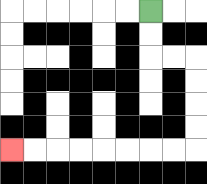{'start': '[6, 0]', 'end': '[0, 6]', 'path_directions': 'D,D,R,R,D,D,D,D,L,L,L,L,L,L,L,L', 'path_coordinates': '[[6, 0], [6, 1], [6, 2], [7, 2], [8, 2], [8, 3], [8, 4], [8, 5], [8, 6], [7, 6], [6, 6], [5, 6], [4, 6], [3, 6], [2, 6], [1, 6], [0, 6]]'}